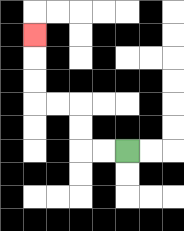{'start': '[5, 6]', 'end': '[1, 1]', 'path_directions': 'L,L,U,U,L,L,U,U,U', 'path_coordinates': '[[5, 6], [4, 6], [3, 6], [3, 5], [3, 4], [2, 4], [1, 4], [1, 3], [1, 2], [1, 1]]'}